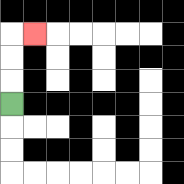{'start': '[0, 4]', 'end': '[1, 1]', 'path_directions': 'U,U,U,R', 'path_coordinates': '[[0, 4], [0, 3], [0, 2], [0, 1], [1, 1]]'}